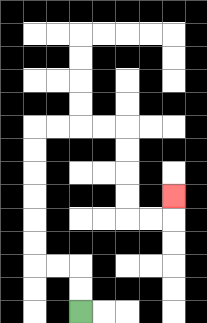{'start': '[3, 13]', 'end': '[7, 8]', 'path_directions': 'U,U,L,L,U,U,U,U,U,U,R,R,R,R,D,D,D,D,R,R,U', 'path_coordinates': '[[3, 13], [3, 12], [3, 11], [2, 11], [1, 11], [1, 10], [1, 9], [1, 8], [1, 7], [1, 6], [1, 5], [2, 5], [3, 5], [4, 5], [5, 5], [5, 6], [5, 7], [5, 8], [5, 9], [6, 9], [7, 9], [7, 8]]'}